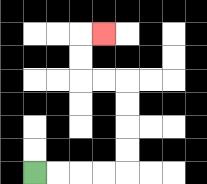{'start': '[1, 7]', 'end': '[4, 1]', 'path_directions': 'R,R,R,R,U,U,U,U,L,L,U,U,R', 'path_coordinates': '[[1, 7], [2, 7], [3, 7], [4, 7], [5, 7], [5, 6], [5, 5], [5, 4], [5, 3], [4, 3], [3, 3], [3, 2], [3, 1], [4, 1]]'}